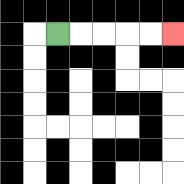{'start': '[2, 1]', 'end': '[7, 1]', 'path_directions': 'R,R,R,R,R', 'path_coordinates': '[[2, 1], [3, 1], [4, 1], [5, 1], [6, 1], [7, 1]]'}